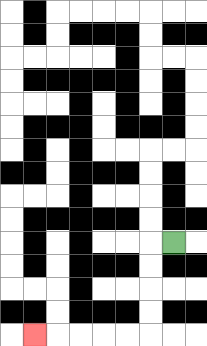{'start': '[7, 10]', 'end': '[1, 14]', 'path_directions': 'L,D,D,D,D,L,L,L,L,L', 'path_coordinates': '[[7, 10], [6, 10], [6, 11], [6, 12], [6, 13], [6, 14], [5, 14], [4, 14], [3, 14], [2, 14], [1, 14]]'}